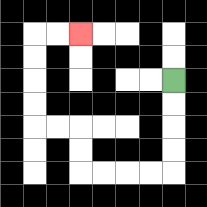{'start': '[7, 3]', 'end': '[3, 1]', 'path_directions': 'D,D,D,D,L,L,L,L,U,U,L,L,U,U,U,U,R,R', 'path_coordinates': '[[7, 3], [7, 4], [7, 5], [7, 6], [7, 7], [6, 7], [5, 7], [4, 7], [3, 7], [3, 6], [3, 5], [2, 5], [1, 5], [1, 4], [1, 3], [1, 2], [1, 1], [2, 1], [3, 1]]'}